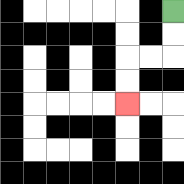{'start': '[7, 0]', 'end': '[5, 4]', 'path_directions': 'D,D,L,L,D,D', 'path_coordinates': '[[7, 0], [7, 1], [7, 2], [6, 2], [5, 2], [5, 3], [5, 4]]'}